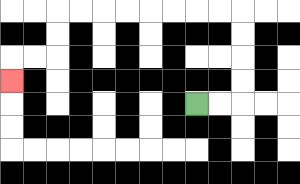{'start': '[8, 4]', 'end': '[0, 3]', 'path_directions': 'R,R,U,U,U,U,L,L,L,L,L,L,L,L,D,D,L,L,D', 'path_coordinates': '[[8, 4], [9, 4], [10, 4], [10, 3], [10, 2], [10, 1], [10, 0], [9, 0], [8, 0], [7, 0], [6, 0], [5, 0], [4, 0], [3, 0], [2, 0], [2, 1], [2, 2], [1, 2], [0, 2], [0, 3]]'}